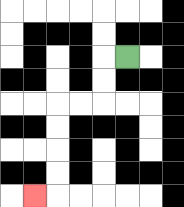{'start': '[5, 2]', 'end': '[1, 8]', 'path_directions': 'L,D,D,L,L,D,D,D,D,L', 'path_coordinates': '[[5, 2], [4, 2], [4, 3], [4, 4], [3, 4], [2, 4], [2, 5], [2, 6], [2, 7], [2, 8], [1, 8]]'}